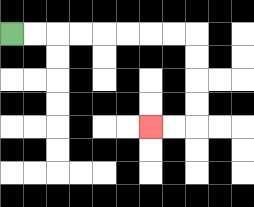{'start': '[0, 1]', 'end': '[6, 5]', 'path_directions': 'R,R,R,R,R,R,R,R,D,D,D,D,L,L', 'path_coordinates': '[[0, 1], [1, 1], [2, 1], [3, 1], [4, 1], [5, 1], [6, 1], [7, 1], [8, 1], [8, 2], [8, 3], [8, 4], [8, 5], [7, 5], [6, 5]]'}